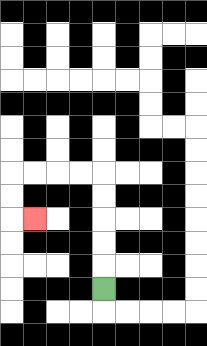{'start': '[4, 12]', 'end': '[1, 9]', 'path_directions': 'U,U,U,U,U,L,L,L,L,D,D,R', 'path_coordinates': '[[4, 12], [4, 11], [4, 10], [4, 9], [4, 8], [4, 7], [3, 7], [2, 7], [1, 7], [0, 7], [0, 8], [0, 9], [1, 9]]'}